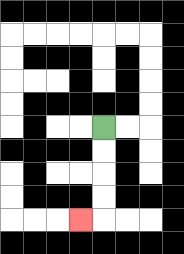{'start': '[4, 5]', 'end': '[3, 9]', 'path_directions': 'D,D,D,D,L', 'path_coordinates': '[[4, 5], [4, 6], [4, 7], [4, 8], [4, 9], [3, 9]]'}